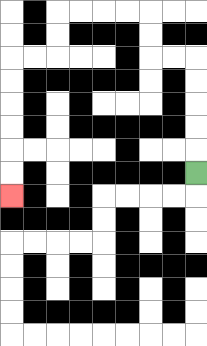{'start': '[8, 7]', 'end': '[0, 8]', 'path_directions': 'U,U,U,U,U,L,L,U,U,L,L,L,L,D,D,L,L,D,D,D,D,D,D', 'path_coordinates': '[[8, 7], [8, 6], [8, 5], [8, 4], [8, 3], [8, 2], [7, 2], [6, 2], [6, 1], [6, 0], [5, 0], [4, 0], [3, 0], [2, 0], [2, 1], [2, 2], [1, 2], [0, 2], [0, 3], [0, 4], [0, 5], [0, 6], [0, 7], [0, 8]]'}